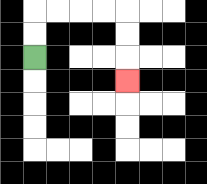{'start': '[1, 2]', 'end': '[5, 3]', 'path_directions': 'U,U,R,R,R,R,D,D,D', 'path_coordinates': '[[1, 2], [1, 1], [1, 0], [2, 0], [3, 0], [4, 0], [5, 0], [5, 1], [5, 2], [5, 3]]'}